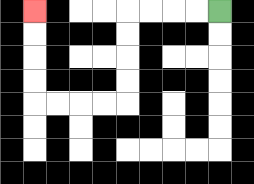{'start': '[9, 0]', 'end': '[1, 0]', 'path_directions': 'L,L,L,L,D,D,D,D,L,L,L,L,U,U,U,U', 'path_coordinates': '[[9, 0], [8, 0], [7, 0], [6, 0], [5, 0], [5, 1], [5, 2], [5, 3], [5, 4], [4, 4], [3, 4], [2, 4], [1, 4], [1, 3], [1, 2], [1, 1], [1, 0]]'}